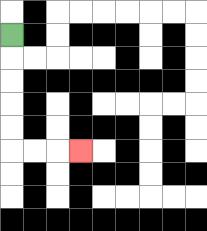{'start': '[0, 1]', 'end': '[3, 6]', 'path_directions': 'D,D,D,D,D,R,R,R', 'path_coordinates': '[[0, 1], [0, 2], [0, 3], [0, 4], [0, 5], [0, 6], [1, 6], [2, 6], [3, 6]]'}